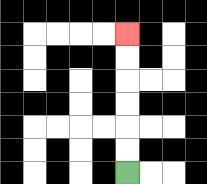{'start': '[5, 7]', 'end': '[5, 1]', 'path_directions': 'U,U,U,U,U,U', 'path_coordinates': '[[5, 7], [5, 6], [5, 5], [5, 4], [5, 3], [5, 2], [5, 1]]'}